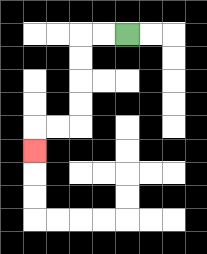{'start': '[5, 1]', 'end': '[1, 6]', 'path_directions': 'L,L,D,D,D,D,L,L,D', 'path_coordinates': '[[5, 1], [4, 1], [3, 1], [3, 2], [3, 3], [3, 4], [3, 5], [2, 5], [1, 5], [1, 6]]'}